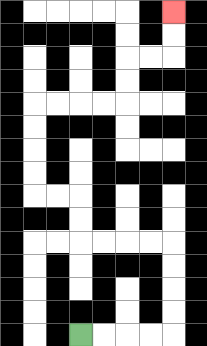{'start': '[3, 14]', 'end': '[7, 0]', 'path_directions': 'R,R,R,R,U,U,U,U,L,L,L,L,U,U,L,L,U,U,U,U,R,R,R,R,U,U,R,R,U,U', 'path_coordinates': '[[3, 14], [4, 14], [5, 14], [6, 14], [7, 14], [7, 13], [7, 12], [7, 11], [7, 10], [6, 10], [5, 10], [4, 10], [3, 10], [3, 9], [3, 8], [2, 8], [1, 8], [1, 7], [1, 6], [1, 5], [1, 4], [2, 4], [3, 4], [4, 4], [5, 4], [5, 3], [5, 2], [6, 2], [7, 2], [7, 1], [7, 0]]'}